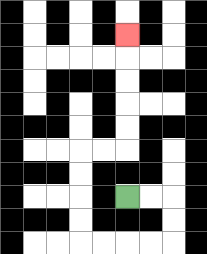{'start': '[5, 8]', 'end': '[5, 1]', 'path_directions': 'R,R,D,D,L,L,L,L,U,U,U,U,R,R,U,U,U,U,U', 'path_coordinates': '[[5, 8], [6, 8], [7, 8], [7, 9], [7, 10], [6, 10], [5, 10], [4, 10], [3, 10], [3, 9], [3, 8], [3, 7], [3, 6], [4, 6], [5, 6], [5, 5], [5, 4], [5, 3], [5, 2], [5, 1]]'}